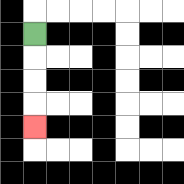{'start': '[1, 1]', 'end': '[1, 5]', 'path_directions': 'D,D,D,D', 'path_coordinates': '[[1, 1], [1, 2], [1, 3], [1, 4], [1, 5]]'}